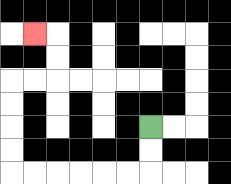{'start': '[6, 5]', 'end': '[1, 1]', 'path_directions': 'D,D,L,L,L,L,L,L,U,U,U,U,R,R,U,U,L', 'path_coordinates': '[[6, 5], [6, 6], [6, 7], [5, 7], [4, 7], [3, 7], [2, 7], [1, 7], [0, 7], [0, 6], [0, 5], [0, 4], [0, 3], [1, 3], [2, 3], [2, 2], [2, 1], [1, 1]]'}